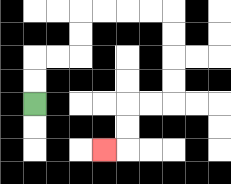{'start': '[1, 4]', 'end': '[4, 6]', 'path_directions': 'U,U,R,R,U,U,R,R,R,R,D,D,D,D,L,L,D,D,L', 'path_coordinates': '[[1, 4], [1, 3], [1, 2], [2, 2], [3, 2], [3, 1], [3, 0], [4, 0], [5, 0], [6, 0], [7, 0], [7, 1], [7, 2], [7, 3], [7, 4], [6, 4], [5, 4], [5, 5], [5, 6], [4, 6]]'}